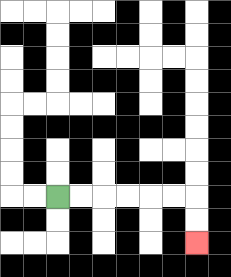{'start': '[2, 8]', 'end': '[8, 10]', 'path_directions': 'R,R,R,R,R,R,D,D', 'path_coordinates': '[[2, 8], [3, 8], [4, 8], [5, 8], [6, 8], [7, 8], [8, 8], [8, 9], [8, 10]]'}